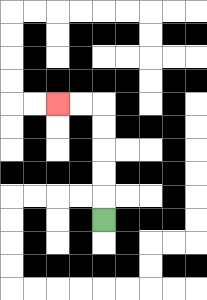{'start': '[4, 9]', 'end': '[2, 4]', 'path_directions': 'U,U,U,U,U,L,L', 'path_coordinates': '[[4, 9], [4, 8], [4, 7], [4, 6], [4, 5], [4, 4], [3, 4], [2, 4]]'}